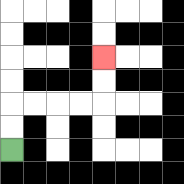{'start': '[0, 6]', 'end': '[4, 2]', 'path_directions': 'U,U,R,R,R,R,U,U', 'path_coordinates': '[[0, 6], [0, 5], [0, 4], [1, 4], [2, 4], [3, 4], [4, 4], [4, 3], [4, 2]]'}